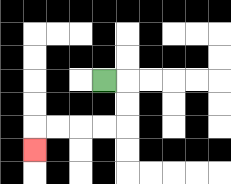{'start': '[4, 3]', 'end': '[1, 6]', 'path_directions': 'R,D,D,L,L,L,L,D', 'path_coordinates': '[[4, 3], [5, 3], [5, 4], [5, 5], [4, 5], [3, 5], [2, 5], [1, 5], [1, 6]]'}